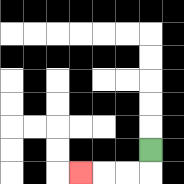{'start': '[6, 6]', 'end': '[3, 7]', 'path_directions': 'D,L,L,L', 'path_coordinates': '[[6, 6], [6, 7], [5, 7], [4, 7], [3, 7]]'}